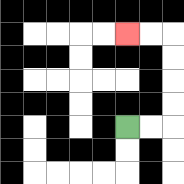{'start': '[5, 5]', 'end': '[5, 1]', 'path_directions': 'R,R,U,U,U,U,L,L', 'path_coordinates': '[[5, 5], [6, 5], [7, 5], [7, 4], [7, 3], [7, 2], [7, 1], [6, 1], [5, 1]]'}